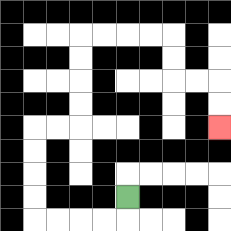{'start': '[5, 8]', 'end': '[9, 5]', 'path_directions': 'D,L,L,L,L,U,U,U,U,R,R,U,U,U,U,R,R,R,R,D,D,R,R,D,D', 'path_coordinates': '[[5, 8], [5, 9], [4, 9], [3, 9], [2, 9], [1, 9], [1, 8], [1, 7], [1, 6], [1, 5], [2, 5], [3, 5], [3, 4], [3, 3], [3, 2], [3, 1], [4, 1], [5, 1], [6, 1], [7, 1], [7, 2], [7, 3], [8, 3], [9, 3], [9, 4], [9, 5]]'}